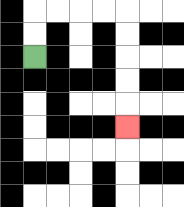{'start': '[1, 2]', 'end': '[5, 5]', 'path_directions': 'U,U,R,R,R,R,D,D,D,D,D', 'path_coordinates': '[[1, 2], [1, 1], [1, 0], [2, 0], [3, 0], [4, 0], [5, 0], [5, 1], [5, 2], [5, 3], [5, 4], [5, 5]]'}